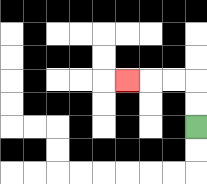{'start': '[8, 5]', 'end': '[5, 3]', 'path_directions': 'U,U,L,L,L', 'path_coordinates': '[[8, 5], [8, 4], [8, 3], [7, 3], [6, 3], [5, 3]]'}